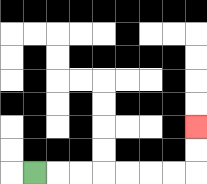{'start': '[1, 7]', 'end': '[8, 5]', 'path_directions': 'R,R,R,R,R,R,R,U,U', 'path_coordinates': '[[1, 7], [2, 7], [3, 7], [4, 7], [5, 7], [6, 7], [7, 7], [8, 7], [8, 6], [8, 5]]'}